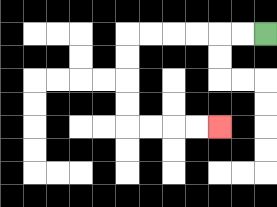{'start': '[11, 1]', 'end': '[9, 5]', 'path_directions': 'L,L,L,L,L,L,D,D,D,D,R,R,R,R', 'path_coordinates': '[[11, 1], [10, 1], [9, 1], [8, 1], [7, 1], [6, 1], [5, 1], [5, 2], [5, 3], [5, 4], [5, 5], [6, 5], [7, 5], [8, 5], [9, 5]]'}